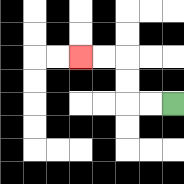{'start': '[7, 4]', 'end': '[3, 2]', 'path_directions': 'L,L,U,U,L,L', 'path_coordinates': '[[7, 4], [6, 4], [5, 4], [5, 3], [5, 2], [4, 2], [3, 2]]'}